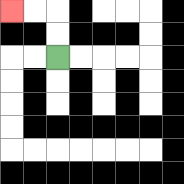{'start': '[2, 2]', 'end': '[0, 0]', 'path_directions': 'U,U,L,L', 'path_coordinates': '[[2, 2], [2, 1], [2, 0], [1, 0], [0, 0]]'}